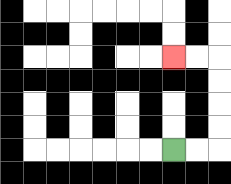{'start': '[7, 6]', 'end': '[7, 2]', 'path_directions': 'R,R,U,U,U,U,L,L', 'path_coordinates': '[[7, 6], [8, 6], [9, 6], [9, 5], [9, 4], [9, 3], [9, 2], [8, 2], [7, 2]]'}